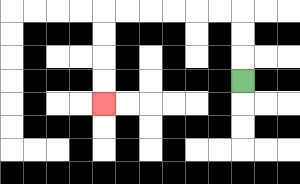{'start': '[10, 3]', 'end': '[4, 4]', 'path_directions': 'U,U,U,L,L,L,L,L,L,D,D,D,D', 'path_coordinates': '[[10, 3], [10, 2], [10, 1], [10, 0], [9, 0], [8, 0], [7, 0], [6, 0], [5, 0], [4, 0], [4, 1], [4, 2], [4, 3], [4, 4]]'}